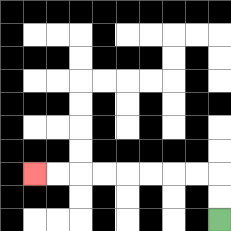{'start': '[9, 9]', 'end': '[1, 7]', 'path_directions': 'U,U,L,L,L,L,L,L,L,L', 'path_coordinates': '[[9, 9], [9, 8], [9, 7], [8, 7], [7, 7], [6, 7], [5, 7], [4, 7], [3, 7], [2, 7], [1, 7]]'}